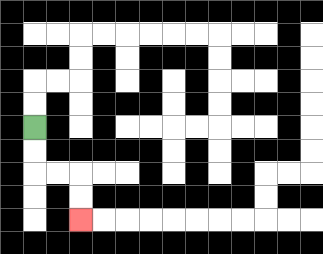{'start': '[1, 5]', 'end': '[3, 9]', 'path_directions': 'D,D,R,R,D,D', 'path_coordinates': '[[1, 5], [1, 6], [1, 7], [2, 7], [3, 7], [3, 8], [3, 9]]'}